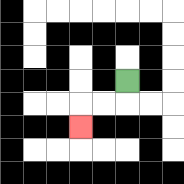{'start': '[5, 3]', 'end': '[3, 5]', 'path_directions': 'D,L,L,D', 'path_coordinates': '[[5, 3], [5, 4], [4, 4], [3, 4], [3, 5]]'}